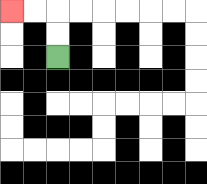{'start': '[2, 2]', 'end': '[0, 0]', 'path_directions': 'U,U,L,L', 'path_coordinates': '[[2, 2], [2, 1], [2, 0], [1, 0], [0, 0]]'}